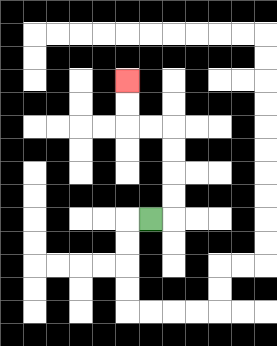{'start': '[6, 9]', 'end': '[5, 3]', 'path_directions': 'R,U,U,U,U,L,L,U,U', 'path_coordinates': '[[6, 9], [7, 9], [7, 8], [7, 7], [7, 6], [7, 5], [6, 5], [5, 5], [5, 4], [5, 3]]'}